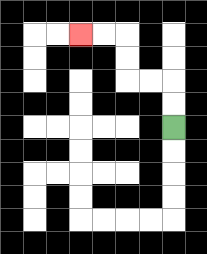{'start': '[7, 5]', 'end': '[3, 1]', 'path_directions': 'U,U,L,L,U,U,L,L', 'path_coordinates': '[[7, 5], [7, 4], [7, 3], [6, 3], [5, 3], [5, 2], [5, 1], [4, 1], [3, 1]]'}